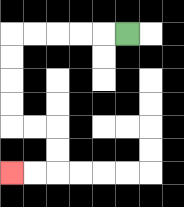{'start': '[5, 1]', 'end': '[0, 7]', 'path_directions': 'L,L,L,L,L,D,D,D,D,R,R,D,D,L,L', 'path_coordinates': '[[5, 1], [4, 1], [3, 1], [2, 1], [1, 1], [0, 1], [0, 2], [0, 3], [0, 4], [0, 5], [1, 5], [2, 5], [2, 6], [2, 7], [1, 7], [0, 7]]'}